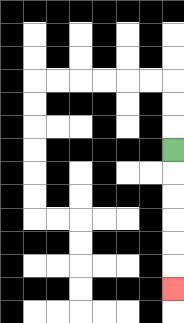{'start': '[7, 6]', 'end': '[7, 12]', 'path_directions': 'D,D,D,D,D,D', 'path_coordinates': '[[7, 6], [7, 7], [7, 8], [7, 9], [7, 10], [7, 11], [7, 12]]'}